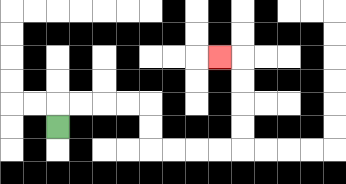{'start': '[2, 5]', 'end': '[9, 2]', 'path_directions': 'U,R,R,R,R,D,D,R,R,R,R,U,U,U,U,L', 'path_coordinates': '[[2, 5], [2, 4], [3, 4], [4, 4], [5, 4], [6, 4], [6, 5], [6, 6], [7, 6], [8, 6], [9, 6], [10, 6], [10, 5], [10, 4], [10, 3], [10, 2], [9, 2]]'}